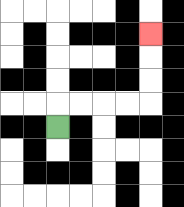{'start': '[2, 5]', 'end': '[6, 1]', 'path_directions': 'U,R,R,R,R,U,U,U', 'path_coordinates': '[[2, 5], [2, 4], [3, 4], [4, 4], [5, 4], [6, 4], [6, 3], [6, 2], [6, 1]]'}